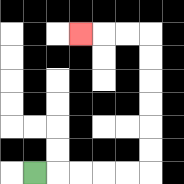{'start': '[1, 7]', 'end': '[3, 1]', 'path_directions': 'R,R,R,R,R,U,U,U,U,U,U,L,L,L', 'path_coordinates': '[[1, 7], [2, 7], [3, 7], [4, 7], [5, 7], [6, 7], [6, 6], [6, 5], [6, 4], [6, 3], [6, 2], [6, 1], [5, 1], [4, 1], [3, 1]]'}